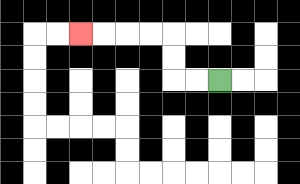{'start': '[9, 3]', 'end': '[3, 1]', 'path_directions': 'L,L,U,U,L,L,L,L', 'path_coordinates': '[[9, 3], [8, 3], [7, 3], [7, 2], [7, 1], [6, 1], [5, 1], [4, 1], [3, 1]]'}